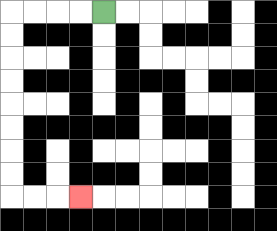{'start': '[4, 0]', 'end': '[3, 8]', 'path_directions': 'L,L,L,L,D,D,D,D,D,D,D,D,R,R,R', 'path_coordinates': '[[4, 0], [3, 0], [2, 0], [1, 0], [0, 0], [0, 1], [0, 2], [0, 3], [0, 4], [0, 5], [0, 6], [0, 7], [0, 8], [1, 8], [2, 8], [3, 8]]'}